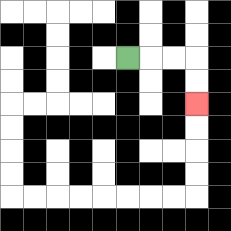{'start': '[5, 2]', 'end': '[8, 4]', 'path_directions': 'R,R,R,D,D', 'path_coordinates': '[[5, 2], [6, 2], [7, 2], [8, 2], [8, 3], [8, 4]]'}